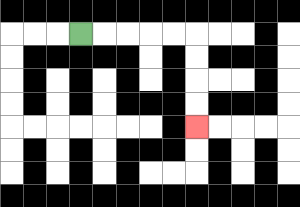{'start': '[3, 1]', 'end': '[8, 5]', 'path_directions': 'R,R,R,R,R,D,D,D,D', 'path_coordinates': '[[3, 1], [4, 1], [5, 1], [6, 1], [7, 1], [8, 1], [8, 2], [8, 3], [8, 4], [8, 5]]'}